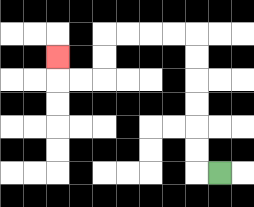{'start': '[9, 7]', 'end': '[2, 2]', 'path_directions': 'L,U,U,U,U,U,U,L,L,L,L,D,D,L,L,U', 'path_coordinates': '[[9, 7], [8, 7], [8, 6], [8, 5], [8, 4], [8, 3], [8, 2], [8, 1], [7, 1], [6, 1], [5, 1], [4, 1], [4, 2], [4, 3], [3, 3], [2, 3], [2, 2]]'}